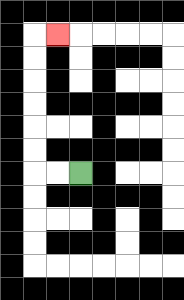{'start': '[3, 7]', 'end': '[2, 1]', 'path_directions': 'L,L,U,U,U,U,U,U,R', 'path_coordinates': '[[3, 7], [2, 7], [1, 7], [1, 6], [1, 5], [1, 4], [1, 3], [1, 2], [1, 1], [2, 1]]'}